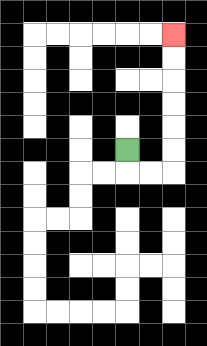{'start': '[5, 6]', 'end': '[7, 1]', 'path_directions': 'D,R,R,U,U,U,U,U,U', 'path_coordinates': '[[5, 6], [5, 7], [6, 7], [7, 7], [7, 6], [7, 5], [7, 4], [7, 3], [7, 2], [7, 1]]'}